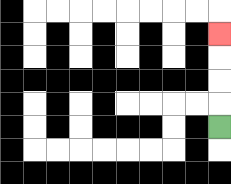{'start': '[9, 5]', 'end': '[9, 1]', 'path_directions': 'U,U,U,U', 'path_coordinates': '[[9, 5], [9, 4], [9, 3], [9, 2], [9, 1]]'}